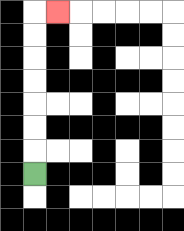{'start': '[1, 7]', 'end': '[2, 0]', 'path_directions': 'U,U,U,U,U,U,U,R', 'path_coordinates': '[[1, 7], [1, 6], [1, 5], [1, 4], [1, 3], [1, 2], [1, 1], [1, 0], [2, 0]]'}